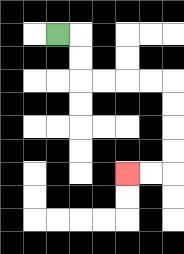{'start': '[2, 1]', 'end': '[5, 7]', 'path_directions': 'R,D,D,R,R,R,R,D,D,D,D,L,L', 'path_coordinates': '[[2, 1], [3, 1], [3, 2], [3, 3], [4, 3], [5, 3], [6, 3], [7, 3], [7, 4], [7, 5], [7, 6], [7, 7], [6, 7], [5, 7]]'}